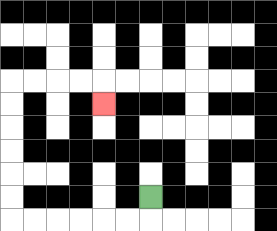{'start': '[6, 8]', 'end': '[4, 4]', 'path_directions': 'D,L,L,L,L,L,L,U,U,U,U,U,U,R,R,R,R,D', 'path_coordinates': '[[6, 8], [6, 9], [5, 9], [4, 9], [3, 9], [2, 9], [1, 9], [0, 9], [0, 8], [0, 7], [0, 6], [0, 5], [0, 4], [0, 3], [1, 3], [2, 3], [3, 3], [4, 3], [4, 4]]'}